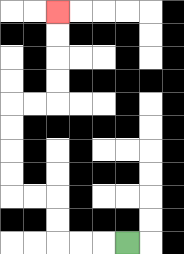{'start': '[5, 10]', 'end': '[2, 0]', 'path_directions': 'L,L,L,U,U,L,L,U,U,U,U,R,R,U,U,U,U', 'path_coordinates': '[[5, 10], [4, 10], [3, 10], [2, 10], [2, 9], [2, 8], [1, 8], [0, 8], [0, 7], [0, 6], [0, 5], [0, 4], [1, 4], [2, 4], [2, 3], [2, 2], [2, 1], [2, 0]]'}